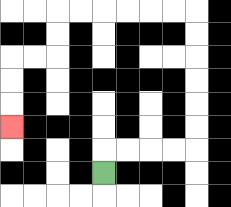{'start': '[4, 7]', 'end': '[0, 5]', 'path_directions': 'U,R,R,R,R,U,U,U,U,U,U,L,L,L,L,L,L,D,D,L,L,D,D,D', 'path_coordinates': '[[4, 7], [4, 6], [5, 6], [6, 6], [7, 6], [8, 6], [8, 5], [8, 4], [8, 3], [8, 2], [8, 1], [8, 0], [7, 0], [6, 0], [5, 0], [4, 0], [3, 0], [2, 0], [2, 1], [2, 2], [1, 2], [0, 2], [0, 3], [0, 4], [0, 5]]'}